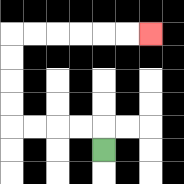{'start': '[4, 6]', 'end': '[6, 1]', 'path_directions': 'U,L,L,L,L,U,U,U,U,R,R,R,R,R,R', 'path_coordinates': '[[4, 6], [4, 5], [3, 5], [2, 5], [1, 5], [0, 5], [0, 4], [0, 3], [0, 2], [0, 1], [1, 1], [2, 1], [3, 1], [4, 1], [5, 1], [6, 1]]'}